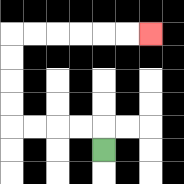{'start': '[4, 6]', 'end': '[6, 1]', 'path_directions': 'U,L,L,L,L,U,U,U,U,R,R,R,R,R,R', 'path_coordinates': '[[4, 6], [4, 5], [3, 5], [2, 5], [1, 5], [0, 5], [0, 4], [0, 3], [0, 2], [0, 1], [1, 1], [2, 1], [3, 1], [4, 1], [5, 1], [6, 1]]'}